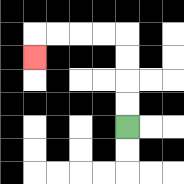{'start': '[5, 5]', 'end': '[1, 2]', 'path_directions': 'U,U,U,U,L,L,L,L,D', 'path_coordinates': '[[5, 5], [5, 4], [5, 3], [5, 2], [5, 1], [4, 1], [3, 1], [2, 1], [1, 1], [1, 2]]'}